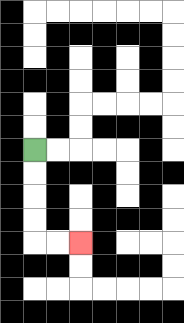{'start': '[1, 6]', 'end': '[3, 10]', 'path_directions': 'D,D,D,D,R,R', 'path_coordinates': '[[1, 6], [1, 7], [1, 8], [1, 9], [1, 10], [2, 10], [3, 10]]'}